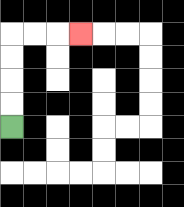{'start': '[0, 5]', 'end': '[3, 1]', 'path_directions': 'U,U,U,U,R,R,R', 'path_coordinates': '[[0, 5], [0, 4], [0, 3], [0, 2], [0, 1], [1, 1], [2, 1], [3, 1]]'}